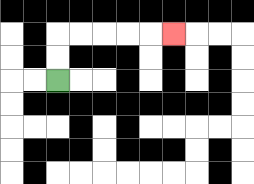{'start': '[2, 3]', 'end': '[7, 1]', 'path_directions': 'U,U,R,R,R,R,R', 'path_coordinates': '[[2, 3], [2, 2], [2, 1], [3, 1], [4, 1], [5, 1], [6, 1], [7, 1]]'}